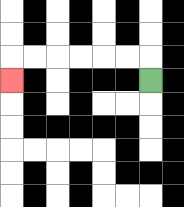{'start': '[6, 3]', 'end': '[0, 3]', 'path_directions': 'U,L,L,L,L,L,L,D', 'path_coordinates': '[[6, 3], [6, 2], [5, 2], [4, 2], [3, 2], [2, 2], [1, 2], [0, 2], [0, 3]]'}